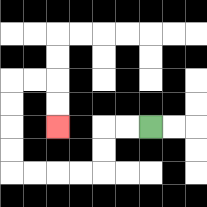{'start': '[6, 5]', 'end': '[2, 5]', 'path_directions': 'L,L,D,D,L,L,L,L,U,U,U,U,R,R,D,D', 'path_coordinates': '[[6, 5], [5, 5], [4, 5], [4, 6], [4, 7], [3, 7], [2, 7], [1, 7], [0, 7], [0, 6], [0, 5], [0, 4], [0, 3], [1, 3], [2, 3], [2, 4], [2, 5]]'}